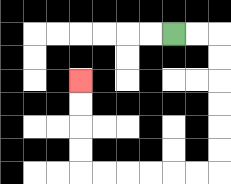{'start': '[7, 1]', 'end': '[3, 3]', 'path_directions': 'R,R,D,D,D,D,D,D,L,L,L,L,L,L,U,U,U,U', 'path_coordinates': '[[7, 1], [8, 1], [9, 1], [9, 2], [9, 3], [9, 4], [9, 5], [9, 6], [9, 7], [8, 7], [7, 7], [6, 7], [5, 7], [4, 7], [3, 7], [3, 6], [3, 5], [3, 4], [3, 3]]'}